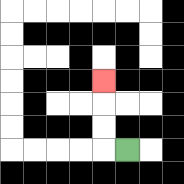{'start': '[5, 6]', 'end': '[4, 3]', 'path_directions': 'L,U,U,U', 'path_coordinates': '[[5, 6], [4, 6], [4, 5], [4, 4], [4, 3]]'}